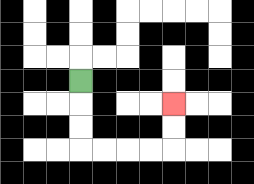{'start': '[3, 3]', 'end': '[7, 4]', 'path_directions': 'D,D,D,R,R,R,R,U,U', 'path_coordinates': '[[3, 3], [3, 4], [3, 5], [3, 6], [4, 6], [5, 6], [6, 6], [7, 6], [7, 5], [7, 4]]'}